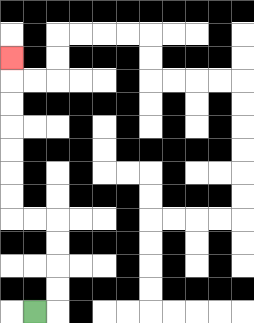{'start': '[1, 13]', 'end': '[0, 2]', 'path_directions': 'R,U,U,U,U,L,L,U,U,U,U,U,U,U', 'path_coordinates': '[[1, 13], [2, 13], [2, 12], [2, 11], [2, 10], [2, 9], [1, 9], [0, 9], [0, 8], [0, 7], [0, 6], [0, 5], [0, 4], [0, 3], [0, 2]]'}